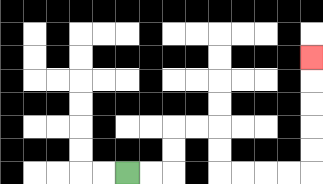{'start': '[5, 7]', 'end': '[13, 2]', 'path_directions': 'R,R,U,U,R,R,D,D,R,R,R,R,U,U,U,U,U', 'path_coordinates': '[[5, 7], [6, 7], [7, 7], [7, 6], [7, 5], [8, 5], [9, 5], [9, 6], [9, 7], [10, 7], [11, 7], [12, 7], [13, 7], [13, 6], [13, 5], [13, 4], [13, 3], [13, 2]]'}